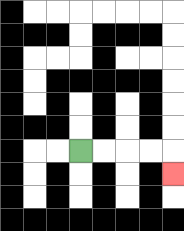{'start': '[3, 6]', 'end': '[7, 7]', 'path_directions': 'R,R,R,R,D', 'path_coordinates': '[[3, 6], [4, 6], [5, 6], [6, 6], [7, 6], [7, 7]]'}